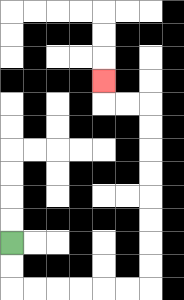{'start': '[0, 10]', 'end': '[4, 3]', 'path_directions': 'D,D,R,R,R,R,R,R,U,U,U,U,U,U,U,U,L,L,U', 'path_coordinates': '[[0, 10], [0, 11], [0, 12], [1, 12], [2, 12], [3, 12], [4, 12], [5, 12], [6, 12], [6, 11], [6, 10], [6, 9], [6, 8], [6, 7], [6, 6], [6, 5], [6, 4], [5, 4], [4, 4], [4, 3]]'}